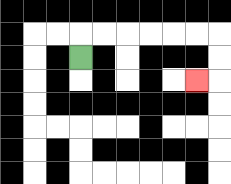{'start': '[3, 2]', 'end': '[8, 3]', 'path_directions': 'U,R,R,R,R,R,R,D,D,L', 'path_coordinates': '[[3, 2], [3, 1], [4, 1], [5, 1], [6, 1], [7, 1], [8, 1], [9, 1], [9, 2], [9, 3], [8, 3]]'}